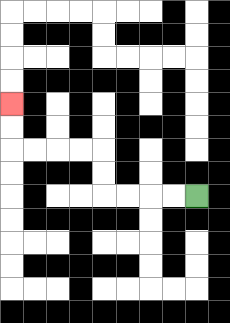{'start': '[8, 8]', 'end': '[0, 4]', 'path_directions': 'L,L,L,L,U,U,L,L,L,L,U,U', 'path_coordinates': '[[8, 8], [7, 8], [6, 8], [5, 8], [4, 8], [4, 7], [4, 6], [3, 6], [2, 6], [1, 6], [0, 6], [0, 5], [0, 4]]'}